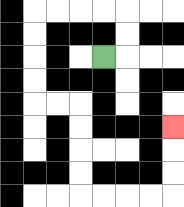{'start': '[4, 2]', 'end': '[7, 5]', 'path_directions': 'R,U,U,L,L,L,L,D,D,D,D,R,R,D,D,D,D,R,R,R,R,U,U,U', 'path_coordinates': '[[4, 2], [5, 2], [5, 1], [5, 0], [4, 0], [3, 0], [2, 0], [1, 0], [1, 1], [1, 2], [1, 3], [1, 4], [2, 4], [3, 4], [3, 5], [3, 6], [3, 7], [3, 8], [4, 8], [5, 8], [6, 8], [7, 8], [7, 7], [7, 6], [7, 5]]'}